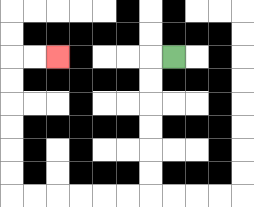{'start': '[7, 2]', 'end': '[2, 2]', 'path_directions': 'L,D,D,D,D,D,D,L,L,L,L,L,L,U,U,U,U,U,U,R,R', 'path_coordinates': '[[7, 2], [6, 2], [6, 3], [6, 4], [6, 5], [6, 6], [6, 7], [6, 8], [5, 8], [4, 8], [3, 8], [2, 8], [1, 8], [0, 8], [0, 7], [0, 6], [0, 5], [0, 4], [0, 3], [0, 2], [1, 2], [2, 2]]'}